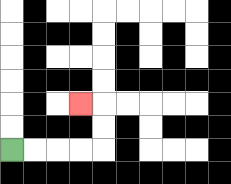{'start': '[0, 6]', 'end': '[3, 4]', 'path_directions': 'R,R,R,R,U,U,L', 'path_coordinates': '[[0, 6], [1, 6], [2, 6], [3, 6], [4, 6], [4, 5], [4, 4], [3, 4]]'}